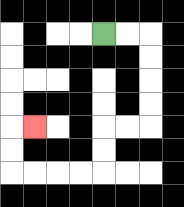{'start': '[4, 1]', 'end': '[1, 5]', 'path_directions': 'R,R,D,D,D,D,L,L,D,D,L,L,L,L,U,U,R', 'path_coordinates': '[[4, 1], [5, 1], [6, 1], [6, 2], [6, 3], [6, 4], [6, 5], [5, 5], [4, 5], [4, 6], [4, 7], [3, 7], [2, 7], [1, 7], [0, 7], [0, 6], [0, 5], [1, 5]]'}